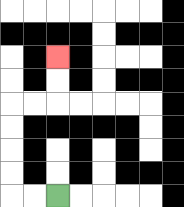{'start': '[2, 8]', 'end': '[2, 2]', 'path_directions': 'L,L,U,U,U,U,R,R,U,U', 'path_coordinates': '[[2, 8], [1, 8], [0, 8], [0, 7], [0, 6], [0, 5], [0, 4], [1, 4], [2, 4], [2, 3], [2, 2]]'}